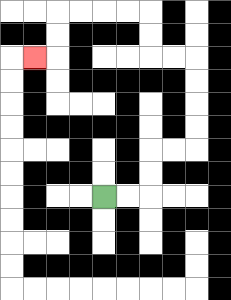{'start': '[4, 8]', 'end': '[1, 2]', 'path_directions': 'R,R,U,U,R,R,U,U,U,U,L,L,U,U,L,L,L,L,D,D,L', 'path_coordinates': '[[4, 8], [5, 8], [6, 8], [6, 7], [6, 6], [7, 6], [8, 6], [8, 5], [8, 4], [8, 3], [8, 2], [7, 2], [6, 2], [6, 1], [6, 0], [5, 0], [4, 0], [3, 0], [2, 0], [2, 1], [2, 2], [1, 2]]'}